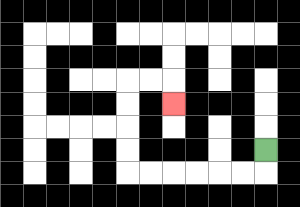{'start': '[11, 6]', 'end': '[7, 4]', 'path_directions': 'D,L,L,L,L,L,L,U,U,U,U,R,R,D', 'path_coordinates': '[[11, 6], [11, 7], [10, 7], [9, 7], [8, 7], [7, 7], [6, 7], [5, 7], [5, 6], [5, 5], [5, 4], [5, 3], [6, 3], [7, 3], [7, 4]]'}